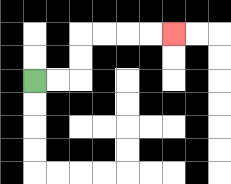{'start': '[1, 3]', 'end': '[7, 1]', 'path_directions': 'R,R,U,U,R,R,R,R', 'path_coordinates': '[[1, 3], [2, 3], [3, 3], [3, 2], [3, 1], [4, 1], [5, 1], [6, 1], [7, 1]]'}